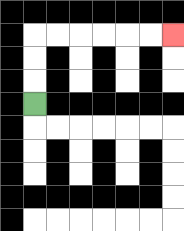{'start': '[1, 4]', 'end': '[7, 1]', 'path_directions': 'U,U,U,R,R,R,R,R,R', 'path_coordinates': '[[1, 4], [1, 3], [1, 2], [1, 1], [2, 1], [3, 1], [4, 1], [5, 1], [6, 1], [7, 1]]'}